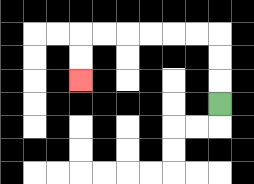{'start': '[9, 4]', 'end': '[3, 3]', 'path_directions': 'U,U,U,L,L,L,L,L,L,D,D', 'path_coordinates': '[[9, 4], [9, 3], [9, 2], [9, 1], [8, 1], [7, 1], [6, 1], [5, 1], [4, 1], [3, 1], [3, 2], [3, 3]]'}